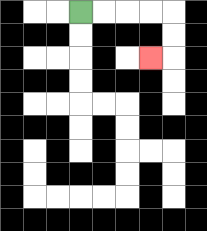{'start': '[3, 0]', 'end': '[6, 2]', 'path_directions': 'R,R,R,R,D,D,L', 'path_coordinates': '[[3, 0], [4, 0], [5, 0], [6, 0], [7, 0], [7, 1], [7, 2], [6, 2]]'}